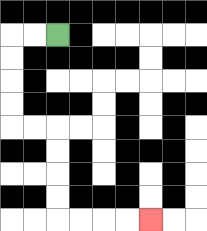{'start': '[2, 1]', 'end': '[6, 9]', 'path_directions': 'L,L,D,D,D,D,R,R,D,D,D,D,R,R,R,R', 'path_coordinates': '[[2, 1], [1, 1], [0, 1], [0, 2], [0, 3], [0, 4], [0, 5], [1, 5], [2, 5], [2, 6], [2, 7], [2, 8], [2, 9], [3, 9], [4, 9], [5, 9], [6, 9]]'}